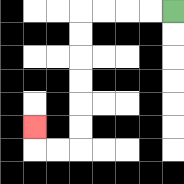{'start': '[7, 0]', 'end': '[1, 5]', 'path_directions': 'L,L,L,L,D,D,D,D,D,D,L,L,U', 'path_coordinates': '[[7, 0], [6, 0], [5, 0], [4, 0], [3, 0], [3, 1], [3, 2], [3, 3], [3, 4], [3, 5], [3, 6], [2, 6], [1, 6], [1, 5]]'}